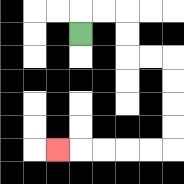{'start': '[3, 1]', 'end': '[2, 6]', 'path_directions': 'U,R,R,D,D,R,R,D,D,D,D,L,L,L,L,L', 'path_coordinates': '[[3, 1], [3, 0], [4, 0], [5, 0], [5, 1], [5, 2], [6, 2], [7, 2], [7, 3], [7, 4], [7, 5], [7, 6], [6, 6], [5, 6], [4, 6], [3, 6], [2, 6]]'}